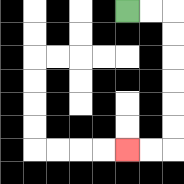{'start': '[5, 0]', 'end': '[5, 6]', 'path_directions': 'R,R,D,D,D,D,D,D,L,L', 'path_coordinates': '[[5, 0], [6, 0], [7, 0], [7, 1], [7, 2], [7, 3], [7, 4], [7, 5], [7, 6], [6, 6], [5, 6]]'}